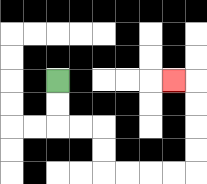{'start': '[2, 3]', 'end': '[7, 3]', 'path_directions': 'D,D,R,R,D,D,R,R,R,R,U,U,U,U,L', 'path_coordinates': '[[2, 3], [2, 4], [2, 5], [3, 5], [4, 5], [4, 6], [4, 7], [5, 7], [6, 7], [7, 7], [8, 7], [8, 6], [8, 5], [8, 4], [8, 3], [7, 3]]'}